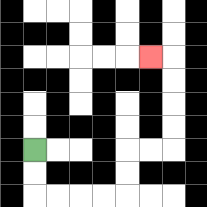{'start': '[1, 6]', 'end': '[6, 2]', 'path_directions': 'D,D,R,R,R,R,U,U,R,R,U,U,U,U,L', 'path_coordinates': '[[1, 6], [1, 7], [1, 8], [2, 8], [3, 8], [4, 8], [5, 8], [5, 7], [5, 6], [6, 6], [7, 6], [7, 5], [7, 4], [7, 3], [7, 2], [6, 2]]'}